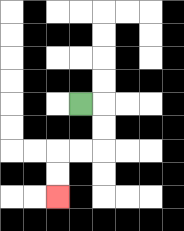{'start': '[3, 4]', 'end': '[2, 8]', 'path_directions': 'R,D,D,L,L,D,D', 'path_coordinates': '[[3, 4], [4, 4], [4, 5], [4, 6], [3, 6], [2, 6], [2, 7], [2, 8]]'}